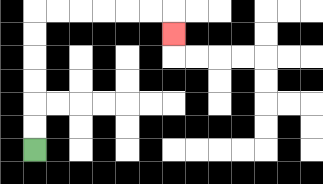{'start': '[1, 6]', 'end': '[7, 1]', 'path_directions': 'U,U,U,U,U,U,R,R,R,R,R,R,D', 'path_coordinates': '[[1, 6], [1, 5], [1, 4], [1, 3], [1, 2], [1, 1], [1, 0], [2, 0], [3, 0], [4, 0], [5, 0], [6, 0], [7, 0], [7, 1]]'}